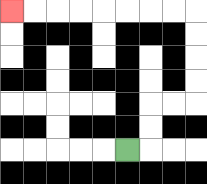{'start': '[5, 6]', 'end': '[0, 0]', 'path_directions': 'R,U,U,R,R,U,U,U,U,L,L,L,L,L,L,L,L', 'path_coordinates': '[[5, 6], [6, 6], [6, 5], [6, 4], [7, 4], [8, 4], [8, 3], [8, 2], [8, 1], [8, 0], [7, 0], [6, 0], [5, 0], [4, 0], [3, 0], [2, 0], [1, 0], [0, 0]]'}